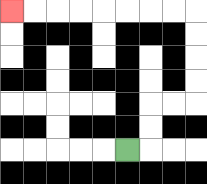{'start': '[5, 6]', 'end': '[0, 0]', 'path_directions': 'R,U,U,R,R,U,U,U,U,L,L,L,L,L,L,L,L', 'path_coordinates': '[[5, 6], [6, 6], [6, 5], [6, 4], [7, 4], [8, 4], [8, 3], [8, 2], [8, 1], [8, 0], [7, 0], [6, 0], [5, 0], [4, 0], [3, 0], [2, 0], [1, 0], [0, 0]]'}